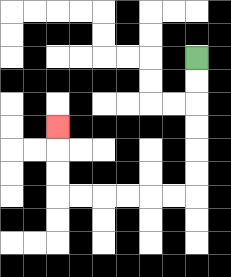{'start': '[8, 2]', 'end': '[2, 5]', 'path_directions': 'D,D,D,D,D,D,L,L,L,L,L,L,U,U,U', 'path_coordinates': '[[8, 2], [8, 3], [8, 4], [8, 5], [8, 6], [8, 7], [8, 8], [7, 8], [6, 8], [5, 8], [4, 8], [3, 8], [2, 8], [2, 7], [2, 6], [2, 5]]'}